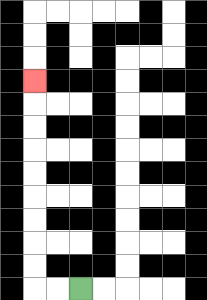{'start': '[3, 12]', 'end': '[1, 3]', 'path_directions': 'L,L,U,U,U,U,U,U,U,U,U', 'path_coordinates': '[[3, 12], [2, 12], [1, 12], [1, 11], [1, 10], [1, 9], [1, 8], [1, 7], [1, 6], [1, 5], [1, 4], [1, 3]]'}